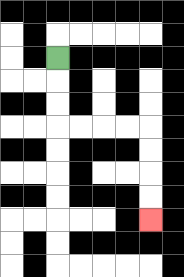{'start': '[2, 2]', 'end': '[6, 9]', 'path_directions': 'D,D,D,R,R,R,R,D,D,D,D', 'path_coordinates': '[[2, 2], [2, 3], [2, 4], [2, 5], [3, 5], [4, 5], [5, 5], [6, 5], [6, 6], [6, 7], [6, 8], [6, 9]]'}